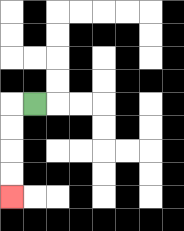{'start': '[1, 4]', 'end': '[0, 8]', 'path_directions': 'L,D,D,D,D', 'path_coordinates': '[[1, 4], [0, 4], [0, 5], [0, 6], [0, 7], [0, 8]]'}